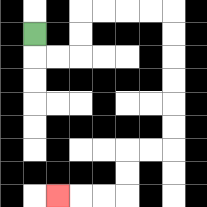{'start': '[1, 1]', 'end': '[2, 8]', 'path_directions': 'D,R,R,U,U,R,R,R,R,D,D,D,D,D,D,L,L,D,D,L,L,L', 'path_coordinates': '[[1, 1], [1, 2], [2, 2], [3, 2], [3, 1], [3, 0], [4, 0], [5, 0], [6, 0], [7, 0], [7, 1], [7, 2], [7, 3], [7, 4], [7, 5], [7, 6], [6, 6], [5, 6], [5, 7], [5, 8], [4, 8], [3, 8], [2, 8]]'}